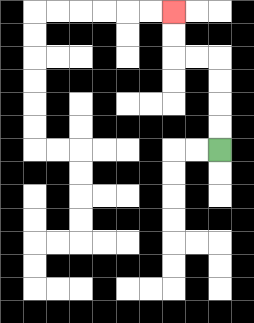{'start': '[9, 6]', 'end': '[7, 0]', 'path_directions': 'U,U,U,U,L,L,U,U', 'path_coordinates': '[[9, 6], [9, 5], [9, 4], [9, 3], [9, 2], [8, 2], [7, 2], [7, 1], [7, 0]]'}